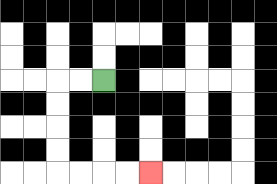{'start': '[4, 3]', 'end': '[6, 7]', 'path_directions': 'L,L,D,D,D,D,R,R,R,R', 'path_coordinates': '[[4, 3], [3, 3], [2, 3], [2, 4], [2, 5], [2, 6], [2, 7], [3, 7], [4, 7], [5, 7], [6, 7]]'}